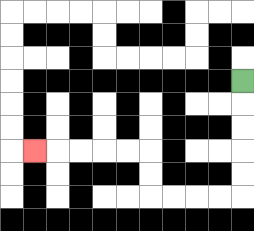{'start': '[10, 3]', 'end': '[1, 6]', 'path_directions': 'D,D,D,D,D,L,L,L,L,U,U,L,L,L,L,L', 'path_coordinates': '[[10, 3], [10, 4], [10, 5], [10, 6], [10, 7], [10, 8], [9, 8], [8, 8], [7, 8], [6, 8], [6, 7], [6, 6], [5, 6], [4, 6], [3, 6], [2, 6], [1, 6]]'}